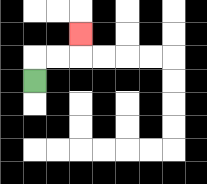{'start': '[1, 3]', 'end': '[3, 1]', 'path_directions': 'U,R,R,U', 'path_coordinates': '[[1, 3], [1, 2], [2, 2], [3, 2], [3, 1]]'}